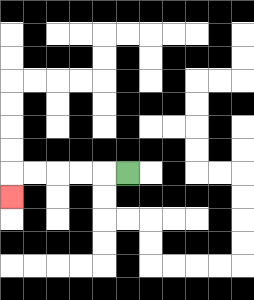{'start': '[5, 7]', 'end': '[0, 8]', 'path_directions': 'L,L,L,L,L,D', 'path_coordinates': '[[5, 7], [4, 7], [3, 7], [2, 7], [1, 7], [0, 7], [0, 8]]'}